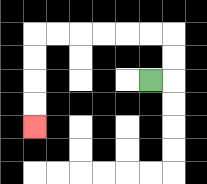{'start': '[6, 3]', 'end': '[1, 5]', 'path_directions': 'R,U,U,L,L,L,L,L,L,D,D,D,D', 'path_coordinates': '[[6, 3], [7, 3], [7, 2], [7, 1], [6, 1], [5, 1], [4, 1], [3, 1], [2, 1], [1, 1], [1, 2], [1, 3], [1, 4], [1, 5]]'}